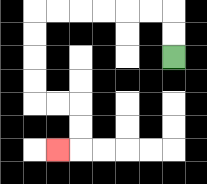{'start': '[7, 2]', 'end': '[2, 6]', 'path_directions': 'U,U,L,L,L,L,L,L,D,D,D,D,R,R,D,D,L', 'path_coordinates': '[[7, 2], [7, 1], [7, 0], [6, 0], [5, 0], [4, 0], [3, 0], [2, 0], [1, 0], [1, 1], [1, 2], [1, 3], [1, 4], [2, 4], [3, 4], [3, 5], [3, 6], [2, 6]]'}